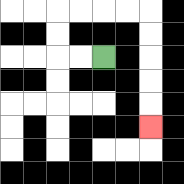{'start': '[4, 2]', 'end': '[6, 5]', 'path_directions': 'L,L,U,U,R,R,R,R,D,D,D,D,D', 'path_coordinates': '[[4, 2], [3, 2], [2, 2], [2, 1], [2, 0], [3, 0], [4, 0], [5, 0], [6, 0], [6, 1], [6, 2], [6, 3], [6, 4], [6, 5]]'}